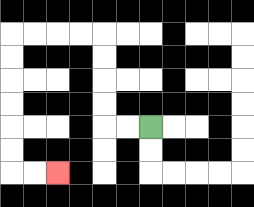{'start': '[6, 5]', 'end': '[2, 7]', 'path_directions': 'L,L,U,U,U,U,L,L,L,L,D,D,D,D,D,D,R,R', 'path_coordinates': '[[6, 5], [5, 5], [4, 5], [4, 4], [4, 3], [4, 2], [4, 1], [3, 1], [2, 1], [1, 1], [0, 1], [0, 2], [0, 3], [0, 4], [0, 5], [0, 6], [0, 7], [1, 7], [2, 7]]'}